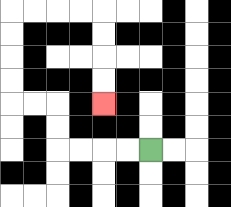{'start': '[6, 6]', 'end': '[4, 4]', 'path_directions': 'L,L,L,L,U,U,L,L,U,U,U,U,R,R,R,R,D,D,D,D', 'path_coordinates': '[[6, 6], [5, 6], [4, 6], [3, 6], [2, 6], [2, 5], [2, 4], [1, 4], [0, 4], [0, 3], [0, 2], [0, 1], [0, 0], [1, 0], [2, 0], [3, 0], [4, 0], [4, 1], [4, 2], [4, 3], [4, 4]]'}